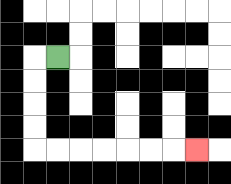{'start': '[2, 2]', 'end': '[8, 6]', 'path_directions': 'L,D,D,D,D,R,R,R,R,R,R,R', 'path_coordinates': '[[2, 2], [1, 2], [1, 3], [1, 4], [1, 5], [1, 6], [2, 6], [3, 6], [4, 6], [5, 6], [6, 6], [7, 6], [8, 6]]'}